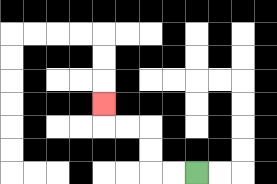{'start': '[8, 7]', 'end': '[4, 4]', 'path_directions': 'L,L,U,U,L,L,U', 'path_coordinates': '[[8, 7], [7, 7], [6, 7], [6, 6], [6, 5], [5, 5], [4, 5], [4, 4]]'}